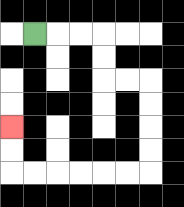{'start': '[1, 1]', 'end': '[0, 5]', 'path_directions': 'R,R,R,D,D,R,R,D,D,D,D,L,L,L,L,L,L,U,U', 'path_coordinates': '[[1, 1], [2, 1], [3, 1], [4, 1], [4, 2], [4, 3], [5, 3], [6, 3], [6, 4], [6, 5], [6, 6], [6, 7], [5, 7], [4, 7], [3, 7], [2, 7], [1, 7], [0, 7], [0, 6], [0, 5]]'}